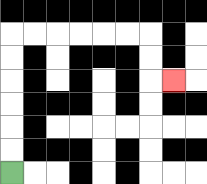{'start': '[0, 7]', 'end': '[7, 3]', 'path_directions': 'U,U,U,U,U,U,R,R,R,R,R,R,D,D,R', 'path_coordinates': '[[0, 7], [0, 6], [0, 5], [0, 4], [0, 3], [0, 2], [0, 1], [1, 1], [2, 1], [3, 1], [4, 1], [5, 1], [6, 1], [6, 2], [6, 3], [7, 3]]'}